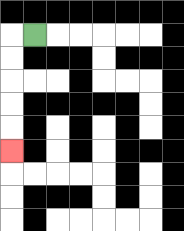{'start': '[1, 1]', 'end': '[0, 6]', 'path_directions': 'L,D,D,D,D,D', 'path_coordinates': '[[1, 1], [0, 1], [0, 2], [0, 3], [0, 4], [0, 5], [0, 6]]'}